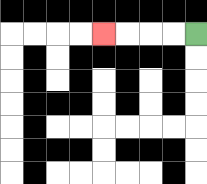{'start': '[8, 1]', 'end': '[4, 1]', 'path_directions': 'L,L,L,L', 'path_coordinates': '[[8, 1], [7, 1], [6, 1], [5, 1], [4, 1]]'}